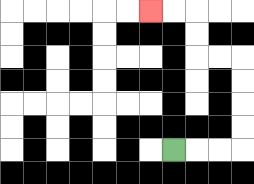{'start': '[7, 6]', 'end': '[6, 0]', 'path_directions': 'R,R,R,U,U,U,U,L,L,U,U,L,L', 'path_coordinates': '[[7, 6], [8, 6], [9, 6], [10, 6], [10, 5], [10, 4], [10, 3], [10, 2], [9, 2], [8, 2], [8, 1], [8, 0], [7, 0], [6, 0]]'}